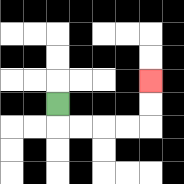{'start': '[2, 4]', 'end': '[6, 3]', 'path_directions': 'D,R,R,R,R,U,U', 'path_coordinates': '[[2, 4], [2, 5], [3, 5], [4, 5], [5, 5], [6, 5], [6, 4], [6, 3]]'}